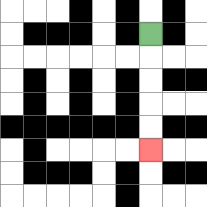{'start': '[6, 1]', 'end': '[6, 6]', 'path_directions': 'D,D,D,D,D', 'path_coordinates': '[[6, 1], [6, 2], [6, 3], [6, 4], [6, 5], [6, 6]]'}